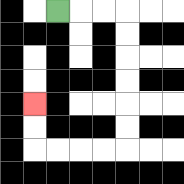{'start': '[2, 0]', 'end': '[1, 4]', 'path_directions': 'R,R,R,D,D,D,D,D,D,L,L,L,L,U,U', 'path_coordinates': '[[2, 0], [3, 0], [4, 0], [5, 0], [5, 1], [5, 2], [5, 3], [5, 4], [5, 5], [5, 6], [4, 6], [3, 6], [2, 6], [1, 6], [1, 5], [1, 4]]'}